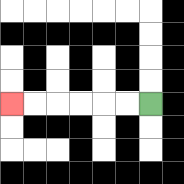{'start': '[6, 4]', 'end': '[0, 4]', 'path_directions': 'L,L,L,L,L,L', 'path_coordinates': '[[6, 4], [5, 4], [4, 4], [3, 4], [2, 4], [1, 4], [0, 4]]'}